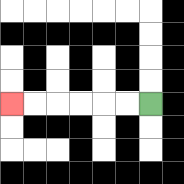{'start': '[6, 4]', 'end': '[0, 4]', 'path_directions': 'L,L,L,L,L,L', 'path_coordinates': '[[6, 4], [5, 4], [4, 4], [3, 4], [2, 4], [1, 4], [0, 4]]'}